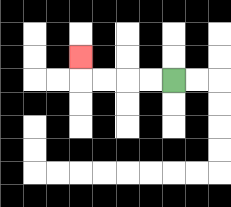{'start': '[7, 3]', 'end': '[3, 2]', 'path_directions': 'L,L,L,L,U', 'path_coordinates': '[[7, 3], [6, 3], [5, 3], [4, 3], [3, 3], [3, 2]]'}